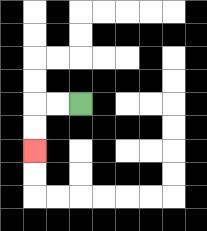{'start': '[3, 4]', 'end': '[1, 6]', 'path_directions': 'L,L,D,D', 'path_coordinates': '[[3, 4], [2, 4], [1, 4], [1, 5], [1, 6]]'}